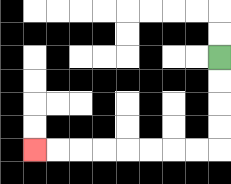{'start': '[9, 2]', 'end': '[1, 6]', 'path_directions': 'D,D,D,D,L,L,L,L,L,L,L,L', 'path_coordinates': '[[9, 2], [9, 3], [9, 4], [9, 5], [9, 6], [8, 6], [7, 6], [6, 6], [5, 6], [4, 6], [3, 6], [2, 6], [1, 6]]'}